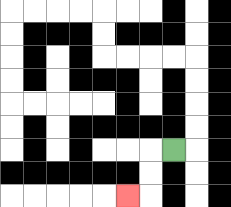{'start': '[7, 6]', 'end': '[5, 8]', 'path_directions': 'L,D,D,L', 'path_coordinates': '[[7, 6], [6, 6], [6, 7], [6, 8], [5, 8]]'}